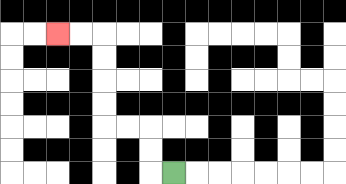{'start': '[7, 7]', 'end': '[2, 1]', 'path_directions': 'L,U,U,L,L,U,U,U,U,L,L', 'path_coordinates': '[[7, 7], [6, 7], [6, 6], [6, 5], [5, 5], [4, 5], [4, 4], [4, 3], [4, 2], [4, 1], [3, 1], [2, 1]]'}